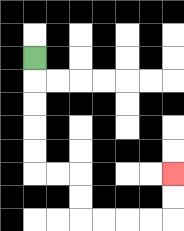{'start': '[1, 2]', 'end': '[7, 7]', 'path_directions': 'D,D,D,D,D,R,R,D,D,R,R,R,R,U,U', 'path_coordinates': '[[1, 2], [1, 3], [1, 4], [1, 5], [1, 6], [1, 7], [2, 7], [3, 7], [3, 8], [3, 9], [4, 9], [5, 9], [6, 9], [7, 9], [7, 8], [7, 7]]'}